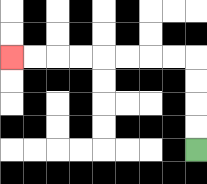{'start': '[8, 6]', 'end': '[0, 2]', 'path_directions': 'U,U,U,U,L,L,L,L,L,L,L,L', 'path_coordinates': '[[8, 6], [8, 5], [8, 4], [8, 3], [8, 2], [7, 2], [6, 2], [5, 2], [4, 2], [3, 2], [2, 2], [1, 2], [0, 2]]'}